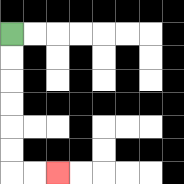{'start': '[0, 1]', 'end': '[2, 7]', 'path_directions': 'D,D,D,D,D,D,R,R', 'path_coordinates': '[[0, 1], [0, 2], [0, 3], [0, 4], [0, 5], [0, 6], [0, 7], [1, 7], [2, 7]]'}